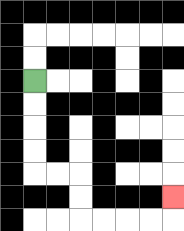{'start': '[1, 3]', 'end': '[7, 8]', 'path_directions': 'D,D,D,D,R,R,D,D,R,R,R,R,U', 'path_coordinates': '[[1, 3], [1, 4], [1, 5], [1, 6], [1, 7], [2, 7], [3, 7], [3, 8], [3, 9], [4, 9], [5, 9], [6, 9], [7, 9], [7, 8]]'}